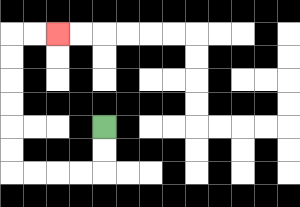{'start': '[4, 5]', 'end': '[2, 1]', 'path_directions': 'D,D,L,L,L,L,U,U,U,U,U,U,R,R', 'path_coordinates': '[[4, 5], [4, 6], [4, 7], [3, 7], [2, 7], [1, 7], [0, 7], [0, 6], [0, 5], [0, 4], [0, 3], [0, 2], [0, 1], [1, 1], [2, 1]]'}